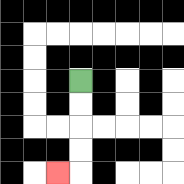{'start': '[3, 3]', 'end': '[2, 7]', 'path_directions': 'D,D,D,D,L', 'path_coordinates': '[[3, 3], [3, 4], [3, 5], [3, 6], [3, 7], [2, 7]]'}